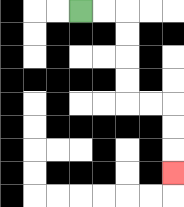{'start': '[3, 0]', 'end': '[7, 7]', 'path_directions': 'R,R,D,D,D,D,R,R,D,D,D', 'path_coordinates': '[[3, 0], [4, 0], [5, 0], [5, 1], [5, 2], [5, 3], [5, 4], [6, 4], [7, 4], [7, 5], [7, 6], [7, 7]]'}